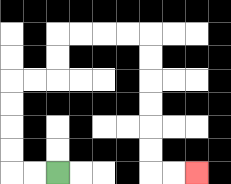{'start': '[2, 7]', 'end': '[8, 7]', 'path_directions': 'L,L,U,U,U,U,R,R,U,U,R,R,R,R,D,D,D,D,D,D,R,R', 'path_coordinates': '[[2, 7], [1, 7], [0, 7], [0, 6], [0, 5], [0, 4], [0, 3], [1, 3], [2, 3], [2, 2], [2, 1], [3, 1], [4, 1], [5, 1], [6, 1], [6, 2], [6, 3], [6, 4], [6, 5], [6, 6], [6, 7], [7, 7], [8, 7]]'}